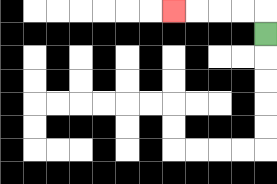{'start': '[11, 1]', 'end': '[7, 0]', 'path_directions': 'U,L,L,L,L', 'path_coordinates': '[[11, 1], [11, 0], [10, 0], [9, 0], [8, 0], [7, 0]]'}